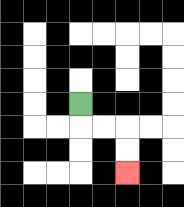{'start': '[3, 4]', 'end': '[5, 7]', 'path_directions': 'D,R,R,D,D', 'path_coordinates': '[[3, 4], [3, 5], [4, 5], [5, 5], [5, 6], [5, 7]]'}